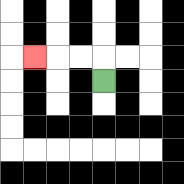{'start': '[4, 3]', 'end': '[1, 2]', 'path_directions': 'U,L,L,L', 'path_coordinates': '[[4, 3], [4, 2], [3, 2], [2, 2], [1, 2]]'}